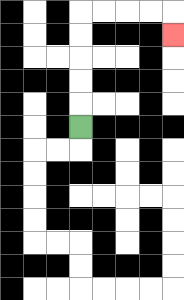{'start': '[3, 5]', 'end': '[7, 1]', 'path_directions': 'U,U,U,U,U,R,R,R,R,D', 'path_coordinates': '[[3, 5], [3, 4], [3, 3], [3, 2], [3, 1], [3, 0], [4, 0], [5, 0], [6, 0], [7, 0], [7, 1]]'}